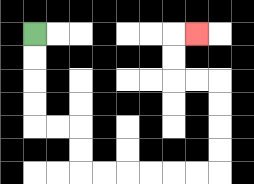{'start': '[1, 1]', 'end': '[8, 1]', 'path_directions': 'D,D,D,D,R,R,D,D,R,R,R,R,R,R,U,U,U,U,L,L,U,U,R', 'path_coordinates': '[[1, 1], [1, 2], [1, 3], [1, 4], [1, 5], [2, 5], [3, 5], [3, 6], [3, 7], [4, 7], [5, 7], [6, 7], [7, 7], [8, 7], [9, 7], [9, 6], [9, 5], [9, 4], [9, 3], [8, 3], [7, 3], [7, 2], [7, 1], [8, 1]]'}